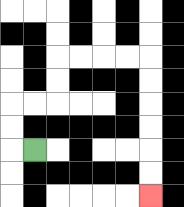{'start': '[1, 6]', 'end': '[6, 8]', 'path_directions': 'L,U,U,R,R,U,U,R,R,R,R,D,D,D,D,D,D', 'path_coordinates': '[[1, 6], [0, 6], [0, 5], [0, 4], [1, 4], [2, 4], [2, 3], [2, 2], [3, 2], [4, 2], [5, 2], [6, 2], [6, 3], [6, 4], [6, 5], [6, 6], [6, 7], [6, 8]]'}